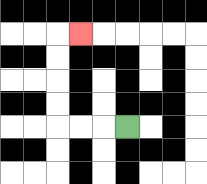{'start': '[5, 5]', 'end': '[3, 1]', 'path_directions': 'L,L,L,U,U,U,U,R', 'path_coordinates': '[[5, 5], [4, 5], [3, 5], [2, 5], [2, 4], [2, 3], [2, 2], [2, 1], [3, 1]]'}